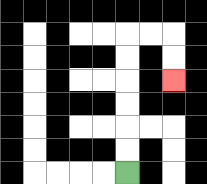{'start': '[5, 7]', 'end': '[7, 3]', 'path_directions': 'U,U,U,U,U,U,R,R,D,D', 'path_coordinates': '[[5, 7], [5, 6], [5, 5], [5, 4], [5, 3], [5, 2], [5, 1], [6, 1], [7, 1], [7, 2], [7, 3]]'}